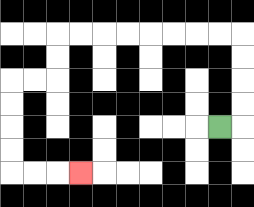{'start': '[9, 5]', 'end': '[3, 7]', 'path_directions': 'R,U,U,U,U,L,L,L,L,L,L,L,L,D,D,L,L,D,D,D,D,R,R,R', 'path_coordinates': '[[9, 5], [10, 5], [10, 4], [10, 3], [10, 2], [10, 1], [9, 1], [8, 1], [7, 1], [6, 1], [5, 1], [4, 1], [3, 1], [2, 1], [2, 2], [2, 3], [1, 3], [0, 3], [0, 4], [0, 5], [0, 6], [0, 7], [1, 7], [2, 7], [3, 7]]'}